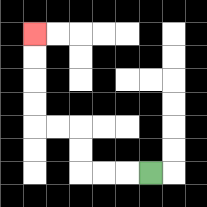{'start': '[6, 7]', 'end': '[1, 1]', 'path_directions': 'L,L,L,U,U,L,L,U,U,U,U', 'path_coordinates': '[[6, 7], [5, 7], [4, 7], [3, 7], [3, 6], [3, 5], [2, 5], [1, 5], [1, 4], [1, 3], [1, 2], [1, 1]]'}